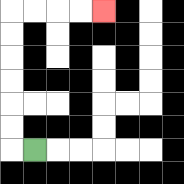{'start': '[1, 6]', 'end': '[4, 0]', 'path_directions': 'L,U,U,U,U,U,U,R,R,R,R', 'path_coordinates': '[[1, 6], [0, 6], [0, 5], [0, 4], [0, 3], [0, 2], [0, 1], [0, 0], [1, 0], [2, 0], [3, 0], [4, 0]]'}